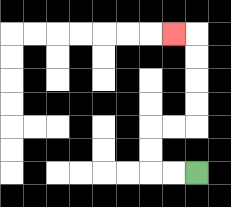{'start': '[8, 7]', 'end': '[7, 1]', 'path_directions': 'L,L,U,U,R,R,U,U,U,U,L', 'path_coordinates': '[[8, 7], [7, 7], [6, 7], [6, 6], [6, 5], [7, 5], [8, 5], [8, 4], [8, 3], [8, 2], [8, 1], [7, 1]]'}